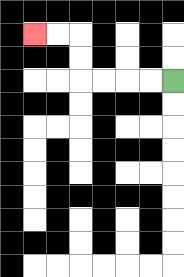{'start': '[7, 3]', 'end': '[1, 1]', 'path_directions': 'L,L,L,L,U,U,L,L', 'path_coordinates': '[[7, 3], [6, 3], [5, 3], [4, 3], [3, 3], [3, 2], [3, 1], [2, 1], [1, 1]]'}